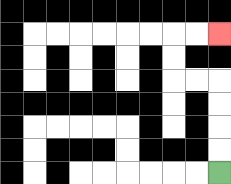{'start': '[9, 7]', 'end': '[9, 1]', 'path_directions': 'U,U,U,U,L,L,U,U,R,R', 'path_coordinates': '[[9, 7], [9, 6], [9, 5], [9, 4], [9, 3], [8, 3], [7, 3], [7, 2], [7, 1], [8, 1], [9, 1]]'}